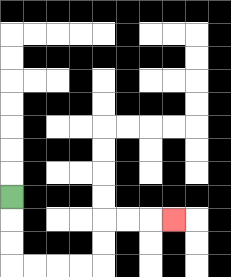{'start': '[0, 8]', 'end': '[7, 9]', 'path_directions': 'D,D,D,R,R,R,R,U,U,R,R,R', 'path_coordinates': '[[0, 8], [0, 9], [0, 10], [0, 11], [1, 11], [2, 11], [3, 11], [4, 11], [4, 10], [4, 9], [5, 9], [6, 9], [7, 9]]'}